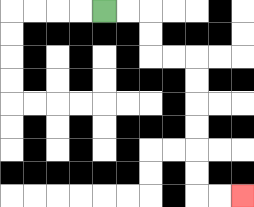{'start': '[4, 0]', 'end': '[10, 8]', 'path_directions': 'R,R,D,D,R,R,D,D,D,D,D,D,R,R', 'path_coordinates': '[[4, 0], [5, 0], [6, 0], [6, 1], [6, 2], [7, 2], [8, 2], [8, 3], [8, 4], [8, 5], [8, 6], [8, 7], [8, 8], [9, 8], [10, 8]]'}